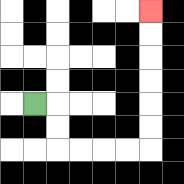{'start': '[1, 4]', 'end': '[6, 0]', 'path_directions': 'R,D,D,R,R,R,R,U,U,U,U,U,U', 'path_coordinates': '[[1, 4], [2, 4], [2, 5], [2, 6], [3, 6], [4, 6], [5, 6], [6, 6], [6, 5], [6, 4], [6, 3], [6, 2], [6, 1], [6, 0]]'}